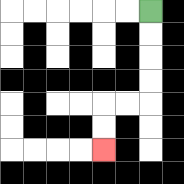{'start': '[6, 0]', 'end': '[4, 6]', 'path_directions': 'D,D,D,D,L,L,D,D', 'path_coordinates': '[[6, 0], [6, 1], [6, 2], [6, 3], [6, 4], [5, 4], [4, 4], [4, 5], [4, 6]]'}